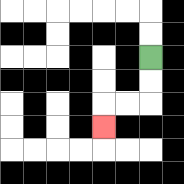{'start': '[6, 2]', 'end': '[4, 5]', 'path_directions': 'D,D,L,L,D', 'path_coordinates': '[[6, 2], [6, 3], [6, 4], [5, 4], [4, 4], [4, 5]]'}